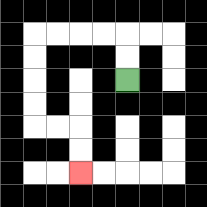{'start': '[5, 3]', 'end': '[3, 7]', 'path_directions': 'U,U,L,L,L,L,D,D,D,D,R,R,D,D', 'path_coordinates': '[[5, 3], [5, 2], [5, 1], [4, 1], [3, 1], [2, 1], [1, 1], [1, 2], [1, 3], [1, 4], [1, 5], [2, 5], [3, 5], [3, 6], [3, 7]]'}